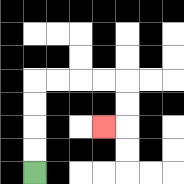{'start': '[1, 7]', 'end': '[4, 5]', 'path_directions': 'U,U,U,U,R,R,R,R,D,D,L', 'path_coordinates': '[[1, 7], [1, 6], [1, 5], [1, 4], [1, 3], [2, 3], [3, 3], [4, 3], [5, 3], [5, 4], [5, 5], [4, 5]]'}